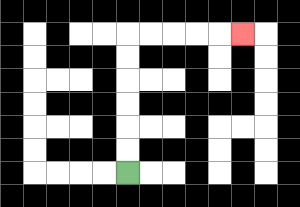{'start': '[5, 7]', 'end': '[10, 1]', 'path_directions': 'U,U,U,U,U,U,R,R,R,R,R', 'path_coordinates': '[[5, 7], [5, 6], [5, 5], [5, 4], [5, 3], [5, 2], [5, 1], [6, 1], [7, 1], [8, 1], [9, 1], [10, 1]]'}